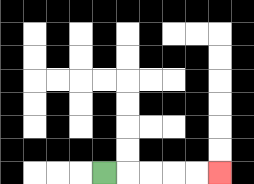{'start': '[4, 7]', 'end': '[9, 7]', 'path_directions': 'R,R,R,R,R', 'path_coordinates': '[[4, 7], [5, 7], [6, 7], [7, 7], [8, 7], [9, 7]]'}